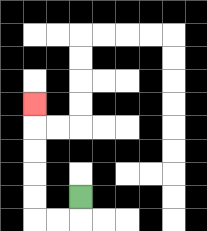{'start': '[3, 8]', 'end': '[1, 4]', 'path_directions': 'D,L,L,U,U,U,U,U', 'path_coordinates': '[[3, 8], [3, 9], [2, 9], [1, 9], [1, 8], [1, 7], [1, 6], [1, 5], [1, 4]]'}